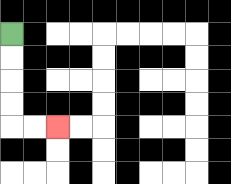{'start': '[0, 1]', 'end': '[2, 5]', 'path_directions': 'D,D,D,D,R,R', 'path_coordinates': '[[0, 1], [0, 2], [0, 3], [0, 4], [0, 5], [1, 5], [2, 5]]'}